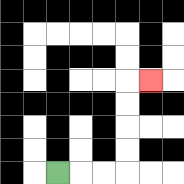{'start': '[2, 7]', 'end': '[6, 3]', 'path_directions': 'R,R,R,U,U,U,U,R', 'path_coordinates': '[[2, 7], [3, 7], [4, 7], [5, 7], [5, 6], [5, 5], [5, 4], [5, 3], [6, 3]]'}